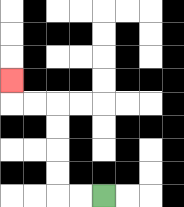{'start': '[4, 8]', 'end': '[0, 3]', 'path_directions': 'L,L,U,U,U,U,L,L,U', 'path_coordinates': '[[4, 8], [3, 8], [2, 8], [2, 7], [2, 6], [2, 5], [2, 4], [1, 4], [0, 4], [0, 3]]'}